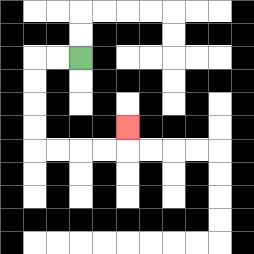{'start': '[3, 2]', 'end': '[5, 5]', 'path_directions': 'L,L,D,D,D,D,R,R,R,R,U', 'path_coordinates': '[[3, 2], [2, 2], [1, 2], [1, 3], [1, 4], [1, 5], [1, 6], [2, 6], [3, 6], [4, 6], [5, 6], [5, 5]]'}